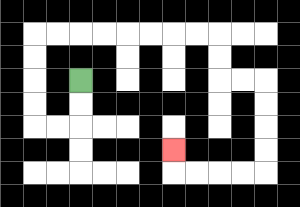{'start': '[3, 3]', 'end': '[7, 6]', 'path_directions': 'D,D,L,L,U,U,U,U,R,R,R,R,R,R,R,R,D,D,R,R,D,D,D,D,L,L,L,L,U', 'path_coordinates': '[[3, 3], [3, 4], [3, 5], [2, 5], [1, 5], [1, 4], [1, 3], [1, 2], [1, 1], [2, 1], [3, 1], [4, 1], [5, 1], [6, 1], [7, 1], [8, 1], [9, 1], [9, 2], [9, 3], [10, 3], [11, 3], [11, 4], [11, 5], [11, 6], [11, 7], [10, 7], [9, 7], [8, 7], [7, 7], [7, 6]]'}